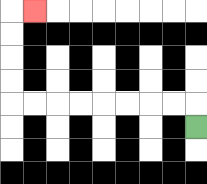{'start': '[8, 5]', 'end': '[1, 0]', 'path_directions': 'U,L,L,L,L,L,L,L,L,U,U,U,U,R', 'path_coordinates': '[[8, 5], [8, 4], [7, 4], [6, 4], [5, 4], [4, 4], [3, 4], [2, 4], [1, 4], [0, 4], [0, 3], [0, 2], [0, 1], [0, 0], [1, 0]]'}